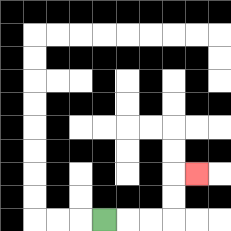{'start': '[4, 9]', 'end': '[8, 7]', 'path_directions': 'R,R,R,U,U,R', 'path_coordinates': '[[4, 9], [5, 9], [6, 9], [7, 9], [7, 8], [7, 7], [8, 7]]'}